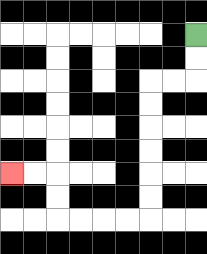{'start': '[8, 1]', 'end': '[0, 7]', 'path_directions': 'D,D,L,L,D,D,D,D,D,D,L,L,L,L,U,U,L,L', 'path_coordinates': '[[8, 1], [8, 2], [8, 3], [7, 3], [6, 3], [6, 4], [6, 5], [6, 6], [6, 7], [6, 8], [6, 9], [5, 9], [4, 9], [3, 9], [2, 9], [2, 8], [2, 7], [1, 7], [0, 7]]'}